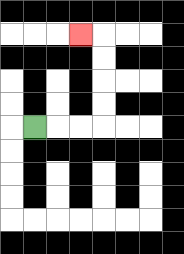{'start': '[1, 5]', 'end': '[3, 1]', 'path_directions': 'R,R,R,U,U,U,U,L', 'path_coordinates': '[[1, 5], [2, 5], [3, 5], [4, 5], [4, 4], [4, 3], [4, 2], [4, 1], [3, 1]]'}